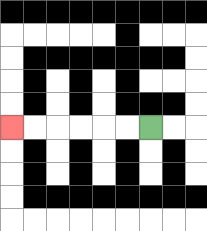{'start': '[6, 5]', 'end': '[0, 5]', 'path_directions': 'L,L,L,L,L,L', 'path_coordinates': '[[6, 5], [5, 5], [4, 5], [3, 5], [2, 5], [1, 5], [0, 5]]'}